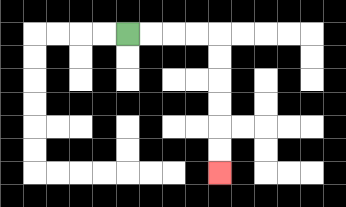{'start': '[5, 1]', 'end': '[9, 7]', 'path_directions': 'R,R,R,R,D,D,D,D,D,D', 'path_coordinates': '[[5, 1], [6, 1], [7, 1], [8, 1], [9, 1], [9, 2], [9, 3], [9, 4], [9, 5], [9, 6], [9, 7]]'}